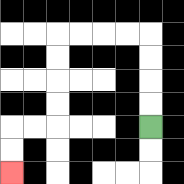{'start': '[6, 5]', 'end': '[0, 7]', 'path_directions': 'U,U,U,U,L,L,L,L,D,D,D,D,L,L,D,D', 'path_coordinates': '[[6, 5], [6, 4], [6, 3], [6, 2], [6, 1], [5, 1], [4, 1], [3, 1], [2, 1], [2, 2], [2, 3], [2, 4], [2, 5], [1, 5], [0, 5], [0, 6], [0, 7]]'}